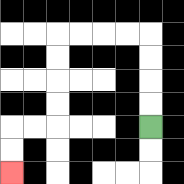{'start': '[6, 5]', 'end': '[0, 7]', 'path_directions': 'U,U,U,U,L,L,L,L,D,D,D,D,L,L,D,D', 'path_coordinates': '[[6, 5], [6, 4], [6, 3], [6, 2], [6, 1], [5, 1], [4, 1], [3, 1], [2, 1], [2, 2], [2, 3], [2, 4], [2, 5], [1, 5], [0, 5], [0, 6], [0, 7]]'}